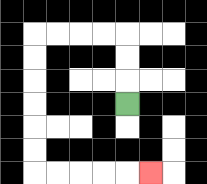{'start': '[5, 4]', 'end': '[6, 7]', 'path_directions': 'U,U,U,L,L,L,L,D,D,D,D,D,D,R,R,R,R,R', 'path_coordinates': '[[5, 4], [5, 3], [5, 2], [5, 1], [4, 1], [3, 1], [2, 1], [1, 1], [1, 2], [1, 3], [1, 4], [1, 5], [1, 6], [1, 7], [2, 7], [3, 7], [4, 7], [5, 7], [6, 7]]'}